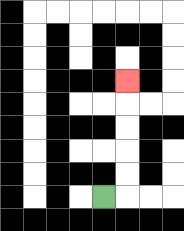{'start': '[4, 8]', 'end': '[5, 3]', 'path_directions': 'R,U,U,U,U,U', 'path_coordinates': '[[4, 8], [5, 8], [5, 7], [5, 6], [5, 5], [5, 4], [5, 3]]'}